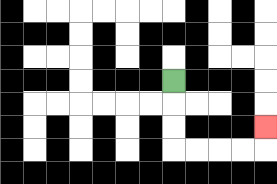{'start': '[7, 3]', 'end': '[11, 5]', 'path_directions': 'D,D,D,R,R,R,R,U', 'path_coordinates': '[[7, 3], [7, 4], [7, 5], [7, 6], [8, 6], [9, 6], [10, 6], [11, 6], [11, 5]]'}